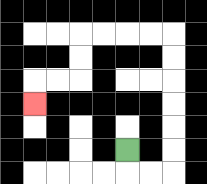{'start': '[5, 6]', 'end': '[1, 4]', 'path_directions': 'D,R,R,U,U,U,U,U,U,L,L,L,L,D,D,L,L,D', 'path_coordinates': '[[5, 6], [5, 7], [6, 7], [7, 7], [7, 6], [7, 5], [7, 4], [7, 3], [7, 2], [7, 1], [6, 1], [5, 1], [4, 1], [3, 1], [3, 2], [3, 3], [2, 3], [1, 3], [1, 4]]'}